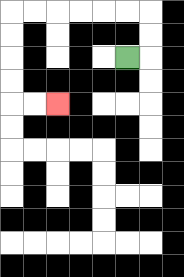{'start': '[5, 2]', 'end': '[2, 4]', 'path_directions': 'R,U,U,L,L,L,L,L,L,D,D,D,D,R,R', 'path_coordinates': '[[5, 2], [6, 2], [6, 1], [6, 0], [5, 0], [4, 0], [3, 0], [2, 0], [1, 0], [0, 0], [0, 1], [0, 2], [0, 3], [0, 4], [1, 4], [2, 4]]'}